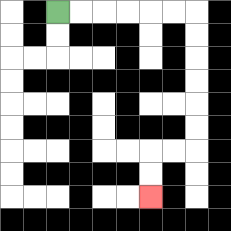{'start': '[2, 0]', 'end': '[6, 8]', 'path_directions': 'R,R,R,R,R,R,D,D,D,D,D,D,L,L,D,D', 'path_coordinates': '[[2, 0], [3, 0], [4, 0], [5, 0], [6, 0], [7, 0], [8, 0], [8, 1], [8, 2], [8, 3], [8, 4], [8, 5], [8, 6], [7, 6], [6, 6], [6, 7], [6, 8]]'}